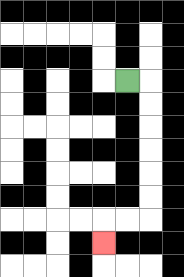{'start': '[5, 3]', 'end': '[4, 10]', 'path_directions': 'R,D,D,D,D,D,D,L,L,D', 'path_coordinates': '[[5, 3], [6, 3], [6, 4], [6, 5], [6, 6], [6, 7], [6, 8], [6, 9], [5, 9], [4, 9], [4, 10]]'}